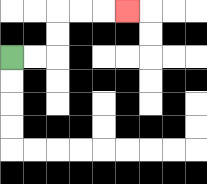{'start': '[0, 2]', 'end': '[5, 0]', 'path_directions': 'R,R,U,U,R,R,R', 'path_coordinates': '[[0, 2], [1, 2], [2, 2], [2, 1], [2, 0], [3, 0], [4, 0], [5, 0]]'}